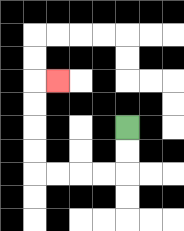{'start': '[5, 5]', 'end': '[2, 3]', 'path_directions': 'D,D,L,L,L,L,U,U,U,U,R', 'path_coordinates': '[[5, 5], [5, 6], [5, 7], [4, 7], [3, 7], [2, 7], [1, 7], [1, 6], [1, 5], [1, 4], [1, 3], [2, 3]]'}